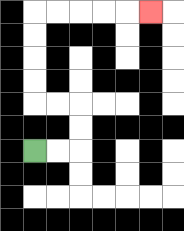{'start': '[1, 6]', 'end': '[6, 0]', 'path_directions': 'R,R,U,U,L,L,U,U,U,U,R,R,R,R,R', 'path_coordinates': '[[1, 6], [2, 6], [3, 6], [3, 5], [3, 4], [2, 4], [1, 4], [1, 3], [1, 2], [1, 1], [1, 0], [2, 0], [3, 0], [4, 0], [5, 0], [6, 0]]'}